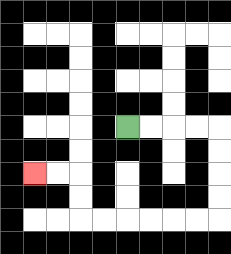{'start': '[5, 5]', 'end': '[1, 7]', 'path_directions': 'R,R,R,R,D,D,D,D,L,L,L,L,L,L,U,U,L,L', 'path_coordinates': '[[5, 5], [6, 5], [7, 5], [8, 5], [9, 5], [9, 6], [9, 7], [9, 8], [9, 9], [8, 9], [7, 9], [6, 9], [5, 9], [4, 9], [3, 9], [3, 8], [3, 7], [2, 7], [1, 7]]'}